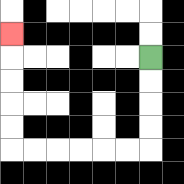{'start': '[6, 2]', 'end': '[0, 1]', 'path_directions': 'D,D,D,D,L,L,L,L,L,L,U,U,U,U,U', 'path_coordinates': '[[6, 2], [6, 3], [6, 4], [6, 5], [6, 6], [5, 6], [4, 6], [3, 6], [2, 6], [1, 6], [0, 6], [0, 5], [0, 4], [0, 3], [0, 2], [0, 1]]'}